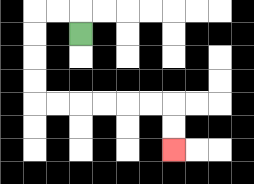{'start': '[3, 1]', 'end': '[7, 6]', 'path_directions': 'U,L,L,D,D,D,D,R,R,R,R,R,R,D,D', 'path_coordinates': '[[3, 1], [3, 0], [2, 0], [1, 0], [1, 1], [1, 2], [1, 3], [1, 4], [2, 4], [3, 4], [4, 4], [5, 4], [6, 4], [7, 4], [7, 5], [7, 6]]'}